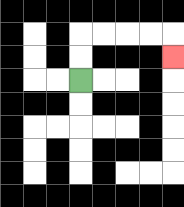{'start': '[3, 3]', 'end': '[7, 2]', 'path_directions': 'U,U,R,R,R,R,D', 'path_coordinates': '[[3, 3], [3, 2], [3, 1], [4, 1], [5, 1], [6, 1], [7, 1], [7, 2]]'}